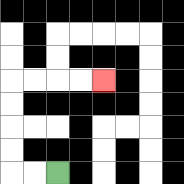{'start': '[2, 7]', 'end': '[4, 3]', 'path_directions': 'L,L,U,U,U,U,R,R,R,R', 'path_coordinates': '[[2, 7], [1, 7], [0, 7], [0, 6], [0, 5], [0, 4], [0, 3], [1, 3], [2, 3], [3, 3], [4, 3]]'}